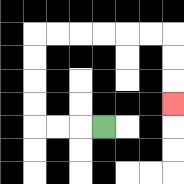{'start': '[4, 5]', 'end': '[7, 4]', 'path_directions': 'L,L,L,U,U,U,U,R,R,R,R,R,R,D,D,D', 'path_coordinates': '[[4, 5], [3, 5], [2, 5], [1, 5], [1, 4], [1, 3], [1, 2], [1, 1], [2, 1], [3, 1], [4, 1], [5, 1], [6, 1], [7, 1], [7, 2], [7, 3], [7, 4]]'}